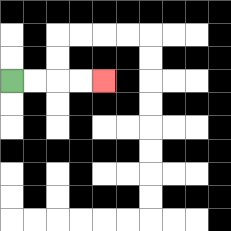{'start': '[0, 3]', 'end': '[4, 3]', 'path_directions': 'R,R,R,R', 'path_coordinates': '[[0, 3], [1, 3], [2, 3], [3, 3], [4, 3]]'}